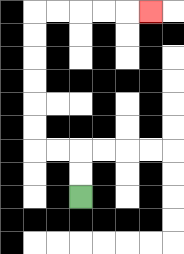{'start': '[3, 8]', 'end': '[6, 0]', 'path_directions': 'U,U,L,L,U,U,U,U,U,U,R,R,R,R,R', 'path_coordinates': '[[3, 8], [3, 7], [3, 6], [2, 6], [1, 6], [1, 5], [1, 4], [1, 3], [1, 2], [1, 1], [1, 0], [2, 0], [3, 0], [4, 0], [5, 0], [6, 0]]'}